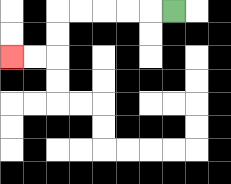{'start': '[7, 0]', 'end': '[0, 2]', 'path_directions': 'L,L,L,L,L,D,D,L,L', 'path_coordinates': '[[7, 0], [6, 0], [5, 0], [4, 0], [3, 0], [2, 0], [2, 1], [2, 2], [1, 2], [0, 2]]'}